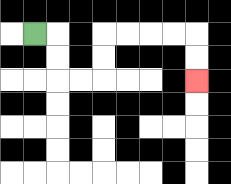{'start': '[1, 1]', 'end': '[8, 3]', 'path_directions': 'R,D,D,R,R,U,U,R,R,R,R,D,D', 'path_coordinates': '[[1, 1], [2, 1], [2, 2], [2, 3], [3, 3], [4, 3], [4, 2], [4, 1], [5, 1], [6, 1], [7, 1], [8, 1], [8, 2], [8, 3]]'}